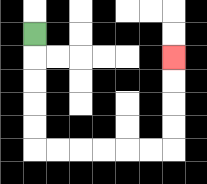{'start': '[1, 1]', 'end': '[7, 2]', 'path_directions': 'D,D,D,D,D,R,R,R,R,R,R,U,U,U,U', 'path_coordinates': '[[1, 1], [1, 2], [1, 3], [1, 4], [1, 5], [1, 6], [2, 6], [3, 6], [4, 6], [5, 6], [6, 6], [7, 6], [7, 5], [7, 4], [7, 3], [7, 2]]'}